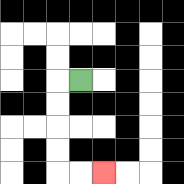{'start': '[3, 3]', 'end': '[4, 7]', 'path_directions': 'L,D,D,D,D,R,R', 'path_coordinates': '[[3, 3], [2, 3], [2, 4], [2, 5], [2, 6], [2, 7], [3, 7], [4, 7]]'}